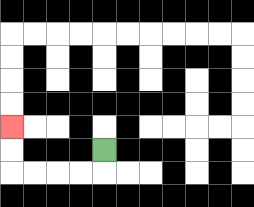{'start': '[4, 6]', 'end': '[0, 5]', 'path_directions': 'D,L,L,L,L,U,U', 'path_coordinates': '[[4, 6], [4, 7], [3, 7], [2, 7], [1, 7], [0, 7], [0, 6], [0, 5]]'}